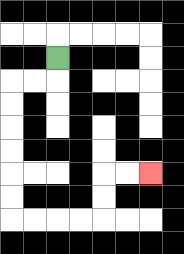{'start': '[2, 2]', 'end': '[6, 7]', 'path_directions': 'D,L,L,D,D,D,D,D,D,R,R,R,R,U,U,R,R', 'path_coordinates': '[[2, 2], [2, 3], [1, 3], [0, 3], [0, 4], [0, 5], [0, 6], [0, 7], [0, 8], [0, 9], [1, 9], [2, 9], [3, 9], [4, 9], [4, 8], [4, 7], [5, 7], [6, 7]]'}